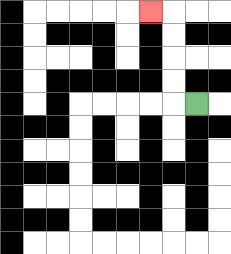{'start': '[8, 4]', 'end': '[6, 0]', 'path_directions': 'L,U,U,U,U,L', 'path_coordinates': '[[8, 4], [7, 4], [7, 3], [7, 2], [7, 1], [7, 0], [6, 0]]'}